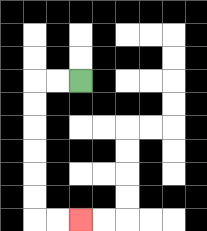{'start': '[3, 3]', 'end': '[3, 9]', 'path_directions': 'L,L,D,D,D,D,D,D,R,R', 'path_coordinates': '[[3, 3], [2, 3], [1, 3], [1, 4], [1, 5], [1, 6], [1, 7], [1, 8], [1, 9], [2, 9], [3, 9]]'}